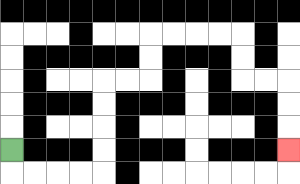{'start': '[0, 6]', 'end': '[12, 6]', 'path_directions': 'D,R,R,R,R,U,U,U,U,R,R,U,U,R,R,R,R,D,D,R,R,D,D,D', 'path_coordinates': '[[0, 6], [0, 7], [1, 7], [2, 7], [3, 7], [4, 7], [4, 6], [4, 5], [4, 4], [4, 3], [5, 3], [6, 3], [6, 2], [6, 1], [7, 1], [8, 1], [9, 1], [10, 1], [10, 2], [10, 3], [11, 3], [12, 3], [12, 4], [12, 5], [12, 6]]'}